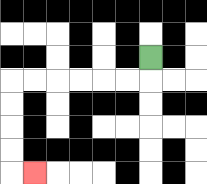{'start': '[6, 2]', 'end': '[1, 7]', 'path_directions': 'D,L,L,L,L,L,L,D,D,D,D,R', 'path_coordinates': '[[6, 2], [6, 3], [5, 3], [4, 3], [3, 3], [2, 3], [1, 3], [0, 3], [0, 4], [0, 5], [0, 6], [0, 7], [1, 7]]'}